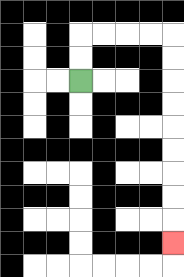{'start': '[3, 3]', 'end': '[7, 10]', 'path_directions': 'U,U,R,R,R,R,D,D,D,D,D,D,D,D,D', 'path_coordinates': '[[3, 3], [3, 2], [3, 1], [4, 1], [5, 1], [6, 1], [7, 1], [7, 2], [7, 3], [7, 4], [7, 5], [7, 6], [7, 7], [7, 8], [7, 9], [7, 10]]'}